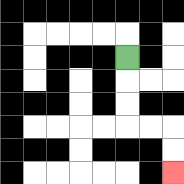{'start': '[5, 2]', 'end': '[7, 7]', 'path_directions': 'D,D,D,R,R,D,D', 'path_coordinates': '[[5, 2], [5, 3], [5, 4], [5, 5], [6, 5], [7, 5], [7, 6], [7, 7]]'}